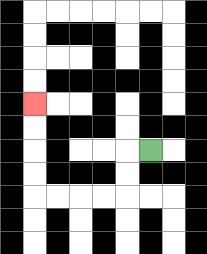{'start': '[6, 6]', 'end': '[1, 4]', 'path_directions': 'L,D,D,L,L,L,L,U,U,U,U', 'path_coordinates': '[[6, 6], [5, 6], [5, 7], [5, 8], [4, 8], [3, 8], [2, 8], [1, 8], [1, 7], [1, 6], [1, 5], [1, 4]]'}